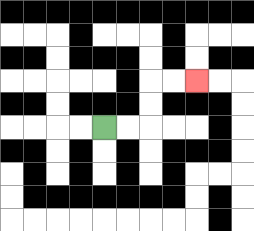{'start': '[4, 5]', 'end': '[8, 3]', 'path_directions': 'R,R,U,U,R,R', 'path_coordinates': '[[4, 5], [5, 5], [6, 5], [6, 4], [6, 3], [7, 3], [8, 3]]'}